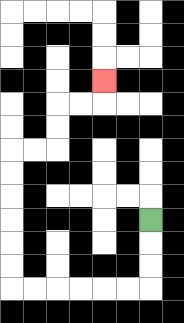{'start': '[6, 9]', 'end': '[4, 3]', 'path_directions': 'D,D,D,L,L,L,L,L,L,U,U,U,U,U,U,R,R,U,U,R,R,U', 'path_coordinates': '[[6, 9], [6, 10], [6, 11], [6, 12], [5, 12], [4, 12], [3, 12], [2, 12], [1, 12], [0, 12], [0, 11], [0, 10], [0, 9], [0, 8], [0, 7], [0, 6], [1, 6], [2, 6], [2, 5], [2, 4], [3, 4], [4, 4], [4, 3]]'}